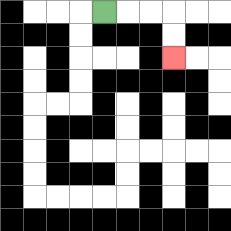{'start': '[4, 0]', 'end': '[7, 2]', 'path_directions': 'R,R,R,D,D', 'path_coordinates': '[[4, 0], [5, 0], [6, 0], [7, 0], [7, 1], [7, 2]]'}